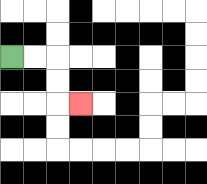{'start': '[0, 2]', 'end': '[3, 4]', 'path_directions': 'R,R,D,D,R', 'path_coordinates': '[[0, 2], [1, 2], [2, 2], [2, 3], [2, 4], [3, 4]]'}